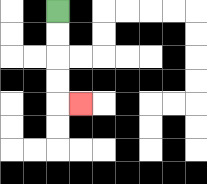{'start': '[2, 0]', 'end': '[3, 4]', 'path_directions': 'D,D,D,D,R', 'path_coordinates': '[[2, 0], [2, 1], [2, 2], [2, 3], [2, 4], [3, 4]]'}